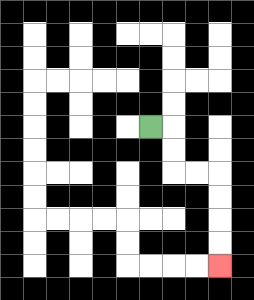{'start': '[6, 5]', 'end': '[9, 11]', 'path_directions': 'R,D,D,R,R,D,D,D,D', 'path_coordinates': '[[6, 5], [7, 5], [7, 6], [7, 7], [8, 7], [9, 7], [9, 8], [9, 9], [9, 10], [9, 11]]'}